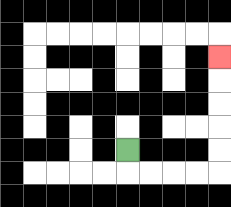{'start': '[5, 6]', 'end': '[9, 2]', 'path_directions': 'D,R,R,R,R,U,U,U,U,U', 'path_coordinates': '[[5, 6], [5, 7], [6, 7], [7, 7], [8, 7], [9, 7], [9, 6], [9, 5], [9, 4], [9, 3], [9, 2]]'}